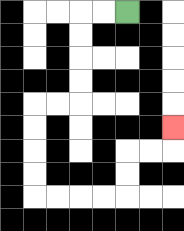{'start': '[5, 0]', 'end': '[7, 5]', 'path_directions': 'L,L,D,D,D,D,L,L,D,D,D,D,R,R,R,R,U,U,R,R,U', 'path_coordinates': '[[5, 0], [4, 0], [3, 0], [3, 1], [3, 2], [3, 3], [3, 4], [2, 4], [1, 4], [1, 5], [1, 6], [1, 7], [1, 8], [2, 8], [3, 8], [4, 8], [5, 8], [5, 7], [5, 6], [6, 6], [7, 6], [7, 5]]'}